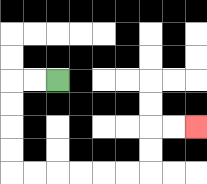{'start': '[2, 3]', 'end': '[8, 5]', 'path_directions': 'L,L,D,D,D,D,R,R,R,R,R,R,U,U,R,R', 'path_coordinates': '[[2, 3], [1, 3], [0, 3], [0, 4], [0, 5], [0, 6], [0, 7], [1, 7], [2, 7], [3, 7], [4, 7], [5, 7], [6, 7], [6, 6], [6, 5], [7, 5], [8, 5]]'}